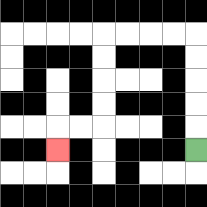{'start': '[8, 6]', 'end': '[2, 6]', 'path_directions': 'U,U,U,U,U,L,L,L,L,D,D,D,D,L,L,D', 'path_coordinates': '[[8, 6], [8, 5], [8, 4], [8, 3], [8, 2], [8, 1], [7, 1], [6, 1], [5, 1], [4, 1], [4, 2], [4, 3], [4, 4], [4, 5], [3, 5], [2, 5], [2, 6]]'}